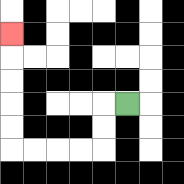{'start': '[5, 4]', 'end': '[0, 1]', 'path_directions': 'L,D,D,L,L,L,L,U,U,U,U,U', 'path_coordinates': '[[5, 4], [4, 4], [4, 5], [4, 6], [3, 6], [2, 6], [1, 6], [0, 6], [0, 5], [0, 4], [0, 3], [0, 2], [0, 1]]'}